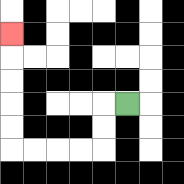{'start': '[5, 4]', 'end': '[0, 1]', 'path_directions': 'L,D,D,L,L,L,L,U,U,U,U,U', 'path_coordinates': '[[5, 4], [4, 4], [4, 5], [4, 6], [3, 6], [2, 6], [1, 6], [0, 6], [0, 5], [0, 4], [0, 3], [0, 2], [0, 1]]'}